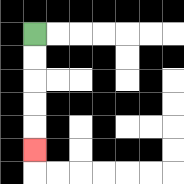{'start': '[1, 1]', 'end': '[1, 6]', 'path_directions': 'D,D,D,D,D', 'path_coordinates': '[[1, 1], [1, 2], [1, 3], [1, 4], [1, 5], [1, 6]]'}